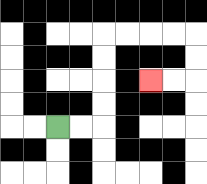{'start': '[2, 5]', 'end': '[6, 3]', 'path_directions': 'R,R,U,U,U,U,R,R,R,R,D,D,L,L', 'path_coordinates': '[[2, 5], [3, 5], [4, 5], [4, 4], [4, 3], [4, 2], [4, 1], [5, 1], [6, 1], [7, 1], [8, 1], [8, 2], [8, 3], [7, 3], [6, 3]]'}